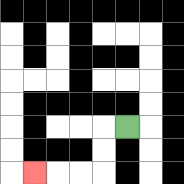{'start': '[5, 5]', 'end': '[1, 7]', 'path_directions': 'L,D,D,L,L,L', 'path_coordinates': '[[5, 5], [4, 5], [4, 6], [4, 7], [3, 7], [2, 7], [1, 7]]'}